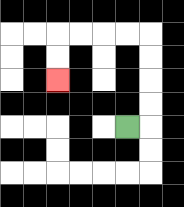{'start': '[5, 5]', 'end': '[2, 3]', 'path_directions': 'R,U,U,U,U,L,L,L,L,D,D', 'path_coordinates': '[[5, 5], [6, 5], [6, 4], [6, 3], [6, 2], [6, 1], [5, 1], [4, 1], [3, 1], [2, 1], [2, 2], [2, 3]]'}